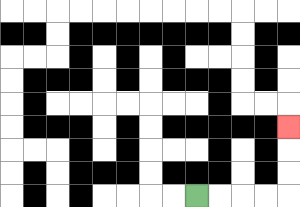{'start': '[8, 8]', 'end': '[12, 5]', 'path_directions': 'R,R,R,R,U,U,U', 'path_coordinates': '[[8, 8], [9, 8], [10, 8], [11, 8], [12, 8], [12, 7], [12, 6], [12, 5]]'}